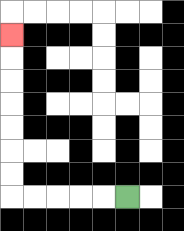{'start': '[5, 8]', 'end': '[0, 1]', 'path_directions': 'L,L,L,L,L,U,U,U,U,U,U,U', 'path_coordinates': '[[5, 8], [4, 8], [3, 8], [2, 8], [1, 8], [0, 8], [0, 7], [0, 6], [0, 5], [0, 4], [0, 3], [0, 2], [0, 1]]'}